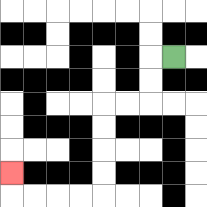{'start': '[7, 2]', 'end': '[0, 7]', 'path_directions': 'L,D,D,L,L,D,D,D,D,L,L,L,L,U', 'path_coordinates': '[[7, 2], [6, 2], [6, 3], [6, 4], [5, 4], [4, 4], [4, 5], [4, 6], [4, 7], [4, 8], [3, 8], [2, 8], [1, 8], [0, 8], [0, 7]]'}